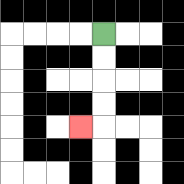{'start': '[4, 1]', 'end': '[3, 5]', 'path_directions': 'D,D,D,D,L', 'path_coordinates': '[[4, 1], [4, 2], [4, 3], [4, 4], [4, 5], [3, 5]]'}